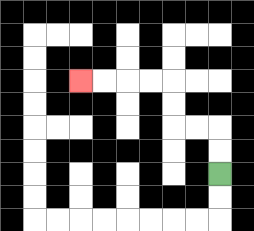{'start': '[9, 7]', 'end': '[3, 3]', 'path_directions': 'U,U,L,L,U,U,L,L,L,L', 'path_coordinates': '[[9, 7], [9, 6], [9, 5], [8, 5], [7, 5], [7, 4], [7, 3], [6, 3], [5, 3], [4, 3], [3, 3]]'}